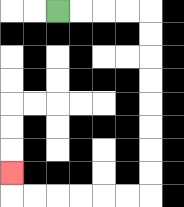{'start': '[2, 0]', 'end': '[0, 7]', 'path_directions': 'R,R,R,R,D,D,D,D,D,D,D,D,L,L,L,L,L,L,U', 'path_coordinates': '[[2, 0], [3, 0], [4, 0], [5, 0], [6, 0], [6, 1], [6, 2], [6, 3], [6, 4], [6, 5], [6, 6], [6, 7], [6, 8], [5, 8], [4, 8], [3, 8], [2, 8], [1, 8], [0, 8], [0, 7]]'}